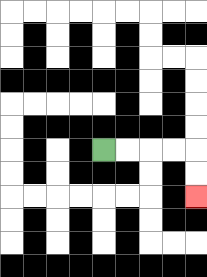{'start': '[4, 6]', 'end': '[8, 8]', 'path_directions': 'R,R,R,R,D,D', 'path_coordinates': '[[4, 6], [5, 6], [6, 6], [7, 6], [8, 6], [8, 7], [8, 8]]'}